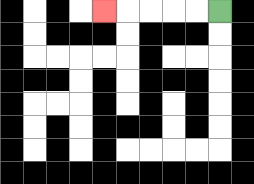{'start': '[9, 0]', 'end': '[4, 0]', 'path_directions': 'L,L,L,L,L', 'path_coordinates': '[[9, 0], [8, 0], [7, 0], [6, 0], [5, 0], [4, 0]]'}